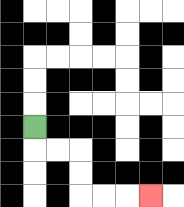{'start': '[1, 5]', 'end': '[6, 8]', 'path_directions': 'D,R,R,D,D,R,R,R', 'path_coordinates': '[[1, 5], [1, 6], [2, 6], [3, 6], [3, 7], [3, 8], [4, 8], [5, 8], [6, 8]]'}